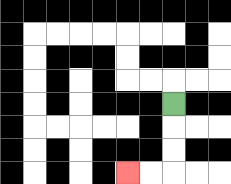{'start': '[7, 4]', 'end': '[5, 7]', 'path_directions': 'D,D,D,L,L', 'path_coordinates': '[[7, 4], [7, 5], [7, 6], [7, 7], [6, 7], [5, 7]]'}